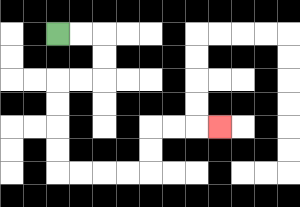{'start': '[2, 1]', 'end': '[9, 5]', 'path_directions': 'R,R,D,D,L,L,D,D,D,D,R,R,R,R,U,U,R,R,R', 'path_coordinates': '[[2, 1], [3, 1], [4, 1], [4, 2], [4, 3], [3, 3], [2, 3], [2, 4], [2, 5], [2, 6], [2, 7], [3, 7], [4, 7], [5, 7], [6, 7], [6, 6], [6, 5], [7, 5], [8, 5], [9, 5]]'}